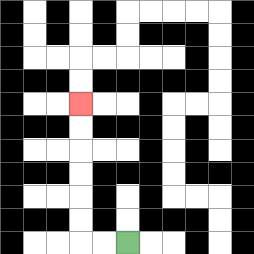{'start': '[5, 10]', 'end': '[3, 4]', 'path_directions': 'L,L,U,U,U,U,U,U', 'path_coordinates': '[[5, 10], [4, 10], [3, 10], [3, 9], [3, 8], [3, 7], [3, 6], [3, 5], [3, 4]]'}